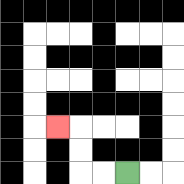{'start': '[5, 7]', 'end': '[2, 5]', 'path_directions': 'L,L,U,U,L', 'path_coordinates': '[[5, 7], [4, 7], [3, 7], [3, 6], [3, 5], [2, 5]]'}